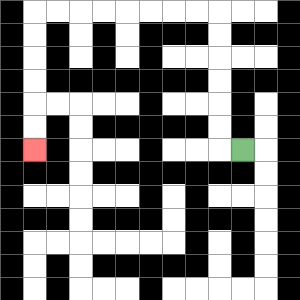{'start': '[10, 6]', 'end': '[1, 6]', 'path_directions': 'L,U,U,U,U,U,U,L,L,L,L,L,L,L,L,D,D,D,D,D,D', 'path_coordinates': '[[10, 6], [9, 6], [9, 5], [9, 4], [9, 3], [9, 2], [9, 1], [9, 0], [8, 0], [7, 0], [6, 0], [5, 0], [4, 0], [3, 0], [2, 0], [1, 0], [1, 1], [1, 2], [1, 3], [1, 4], [1, 5], [1, 6]]'}